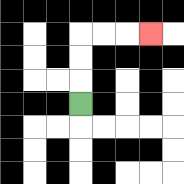{'start': '[3, 4]', 'end': '[6, 1]', 'path_directions': 'U,U,U,R,R,R', 'path_coordinates': '[[3, 4], [3, 3], [3, 2], [3, 1], [4, 1], [5, 1], [6, 1]]'}